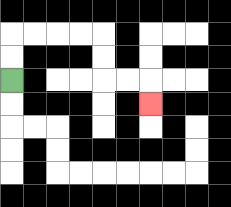{'start': '[0, 3]', 'end': '[6, 4]', 'path_directions': 'U,U,R,R,R,R,D,D,R,R,D', 'path_coordinates': '[[0, 3], [0, 2], [0, 1], [1, 1], [2, 1], [3, 1], [4, 1], [4, 2], [4, 3], [5, 3], [6, 3], [6, 4]]'}